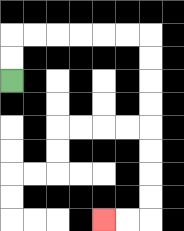{'start': '[0, 3]', 'end': '[4, 9]', 'path_directions': 'U,U,R,R,R,R,R,R,D,D,D,D,D,D,D,D,L,L', 'path_coordinates': '[[0, 3], [0, 2], [0, 1], [1, 1], [2, 1], [3, 1], [4, 1], [5, 1], [6, 1], [6, 2], [6, 3], [6, 4], [6, 5], [6, 6], [6, 7], [6, 8], [6, 9], [5, 9], [4, 9]]'}